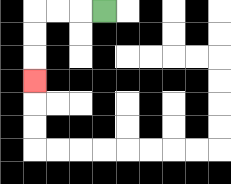{'start': '[4, 0]', 'end': '[1, 3]', 'path_directions': 'L,L,L,D,D,D', 'path_coordinates': '[[4, 0], [3, 0], [2, 0], [1, 0], [1, 1], [1, 2], [1, 3]]'}